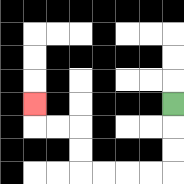{'start': '[7, 4]', 'end': '[1, 4]', 'path_directions': 'D,D,D,L,L,L,L,U,U,L,L,U', 'path_coordinates': '[[7, 4], [7, 5], [7, 6], [7, 7], [6, 7], [5, 7], [4, 7], [3, 7], [3, 6], [3, 5], [2, 5], [1, 5], [1, 4]]'}